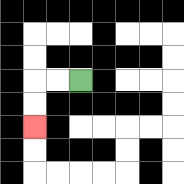{'start': '[3, 3]', 'end': '[1, 5]', 'path_directions': 'L,L,D,D', 'path_coordinates': '[[3, 3], [2, 3], [1, 3], [1, 4], [1, 5]]'}